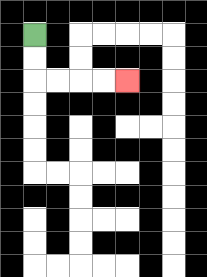{'start': '[1, 1]', 'end': '[5, 3]', 'path_directions': 'D,D,R,R,R,R', 'path_coordinates': '[[1, 1], [1, 2], [1, 3], [2, 3], [3, 3], [4, 3], [5, 3]]'}